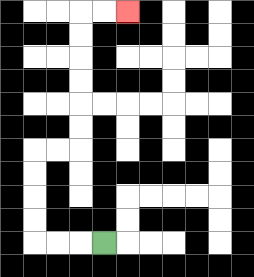{'start': '[4, 10]', 'end': '[5, 0]', 'path_directions': 'L,L,L,U,U,U,U,R,R,U,U,U,U,U,U,R,R', 'path_coordinates': '[[4, 10], [3, 10], [2, 10], [1, 10], [1, 9], [1, 8], [1, 7], [1, 6], [2, 6], [3, 6], [3, 5], [3, 4], [3, 3], [3, 2], [3, 1], [3, 0], [4, 0], [5, 0]]'}